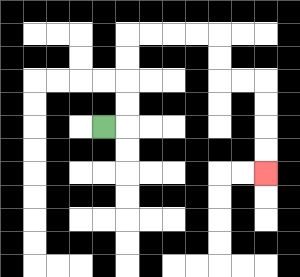{'start': '[4, 5]', 'end': '[11, 7]', 'path_directions': 'R,U,U,U,U,R,R,R,R,D,D,R,R,D,D,D,D', 'path_coordinates': '[[4, 5], [5, 5], [5, 4], [5, 3], [5, 2], [5, 1], [6, 1], [7, 1], [8, 1], [9, 1], [9, 2], [9, 3], [10, 3], [11, 3], [11, 4], [11, 5], [11, 6], [11, 7]]'}